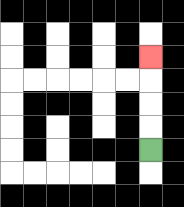{'start': '[6, 6]', 'end': '[6, 2]', 'path_directions': 'U,U,U,U', 'path_coordinates': '[[6, 6], [6, 5], [6, 4], [6, 3], [6, 2]]'}